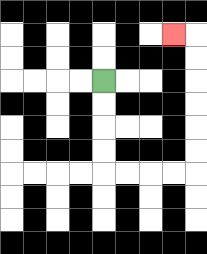{'start': '[4, 3]', 'end': '[7, 1]', 'path_directions': 'D,D,D,D,R,R,R,R,U,U,U,U,U,U,L', 'path_coordinates': '[[4, 3], [4, 4], [4, 5], [4, 6], [4, 7], [5, 7], [6, 7], [7, 7], [8, 7], [8, 6], [8, 5], [8, 4], [8, 3], [8, 2], [8, 1], [7, 1]]'}